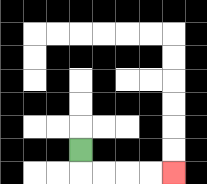{'start': '[3, 6]', 'end': '[7, 7]', 'path_directions': 'D,R,R,R,R', 'path_coordinates': '[[3, 6], [3, 7], [4, 7], [5, 7], [6, 7], [7, 7]]'}